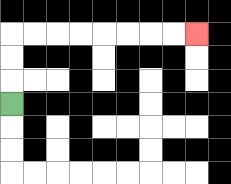{'start': '[0, 4]', 'end': '[8, 1]', 'path_directions': 'U,U,U,R,R,R,R,R,R,R,R', 'path_coordinates': '[[0, 4], [0, 3], [0, 2], [0, 1], [1, 1], [2, 1], [3, 1], [4, 1], [5, 1], [6, 1], [7, 1], [8, 1]]'}